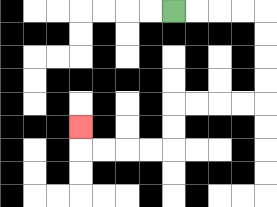{'start': '[7, 0]', 'end': '[3, 5]', 'path_directions': 'R,R,R,R,D,D,D,D,L,L,L,L,D,D,L,L,L,L,U', 'path_coordinates': '[[7, 0], [8, 0], [9, 0], [10, 0], [11, 0], [11, 1], [11, 2], [11, 3], [11, 4], [10, 4], [9, 4], [8, 4], [7, 4], [7, 5], [7, 6], [6, 6], [5, 6], [4, 6], [3, 6], [3, 5]]'}